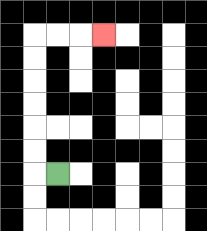{'start': '[2, 7]', 'end': '[4, 1]', 'path_directions': 'L,U,U,U,U,U,U,R,R,R', 'path_coordinates': '[[2, 7], [1, 7], [1, 6], [1, 5], [1, 4], [1, 3], [1, 2], [1, 1], [2, 1], [3, 1], [4, 1]]'}